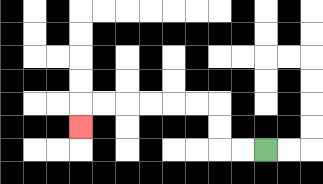{'start': '[11, 6]', 'end': '[3, 5]', 'path_directions': 'L,L,U,U,L,L,L,L,L,L,D', 'path_coordinates': '[[11, 6], [10, 6], [9, 6], [9, 5], [9, 4], [8, 4], [7, 4], [6, 4], [5, 4], [4, 4], [3, 4], [3, 5]]'}